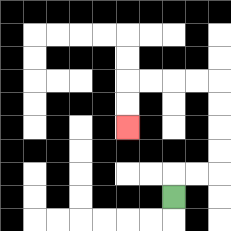{'start': '[7, 8]', 'end': '[5, 5]', 'path_directions': 'U,R,R,U,U,U,U,L,L,L,L,D,D', 'path_coordinates': '[[7, 8], [7, 7], [8, 7], [9, 7], [9, 6], [9, 5], [9, 4], [9, 3], [8, 3], [7, 3], [6, 3], [5, 3], [5, 4], [5, 5]]'}